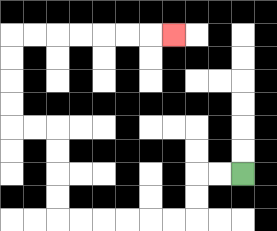{'start': '[10, 7]', 'end': '[7, 1]', 'path_directions': 'L,L,D,D,L,L,L,L,L,L,U,U,U,U,L,L,U,U,U,U,R,R,R,R,R,R,R', 'path_coordinates': '[[10, 7], [9, 7], [8, 7], [8, 8], [8, 9], [7, 9], [6, 9], [5, 9], [4, 9], [3, 9], [2, 9], [2, 8], [2, 7], [2, 6], [2, 5], [1, 5], [0, 5], [0, 4], [0, 3], [0, 2], [0, 1], [1, 1], [2, 1], [3, 1], [4, 1], [5, 1], [6, 1], [7, 1]]'}